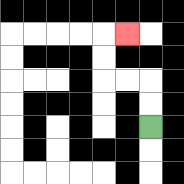{'start': '[6, 5]', 'end': '[5, 1]', 'path_directions': 'U,U,L,L,U,U,R', 'path_coordinates': '[[6, 5], [6, 4], [6, 3], [5, 3], [4, 3], [4, 2], [4, 1], [5, 1]]'}